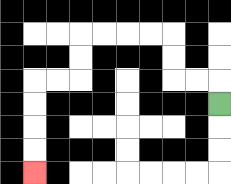{'start': '[9, 4]', 'end': '[1, 7]', 'path_directions': 'U,L,L,U,U,L,L,L,L,D,D,L,L,D,D,D,D', 'path_coordinates': '[[9, 4], [9, 3], [8, 3], [7, 3], [7, 2], [7, 1], [6, 1], [5, 1], [4, 1], [3, 1], [3, 2], [3, 3], [2, 3], [1, 3], [1, 4], [1, 5], [1, 6], [1, 7]]'}